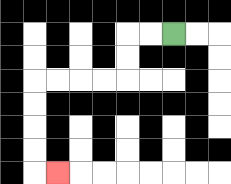{'start': '[7, 1]', 'end': '[2, 7]', 'path_directions': 'L,L,D,D,L,L,L,L,D,D,D,D,R', 'path_coordinates': '[[7, 1], [6, 1], [5, 1], [5, 2], [5, 3], [4, 3], [3, 3], [2, 3], [1, 3], [1, 4], [1, 5], [1, 6], [1, 7], [2, 7]]'}